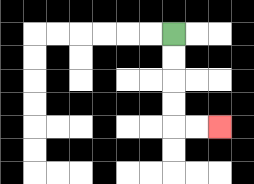{'start': '[7, 1]', 'end': '[9, 5]', 'path_directions': 'D,D,D,D,R,R', 'path_coordinates': '[[7, 1], [7, 2], [7, 3], [7, 4], [7, 5], [8, 5], [9, 5]]'}